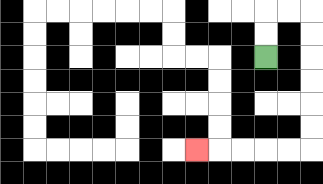{'start': '[11, 2]', 'end': '[8, 6]', 'path_directions': 'U,U,R,R,D,D,D,D,D,D,L,L,L,L,L', 'path_coordinates': '[[11, 2], [11, 1], [11, 0], [12, 0], [13, 0], [13, 1], [13, 2], [13, 3], [13, 4], [13, 5], [13, 6], [12, 6], [11, 6], [10, 6], [9, 6], [8, 6]]'}